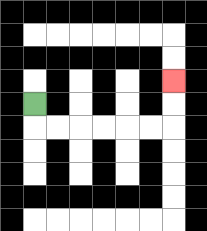{'start': '[1, 4]', 'end': '[7, 3]', 'path_directions': 'D,R,R,R,R,R,R,U,U', 'path_coordinates': '[[1, 4], [1, 5], [2, 5], [3, 5], [4, 5], [5, 5], [6, 5], [7, 5], [7, 4], [7, 3]]'}